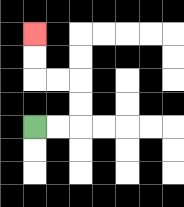{'start': '[1, 5]', 'end': '[1, 1]', 'path_directions': 'R,R,U,U,L,L,U,U', 'path_coordinates': '[[1, 5], [2, 5], [3, 5], [3, 4], [3, 3], [2, 3], [1, 3], [1, 2], [1, 1]]'}